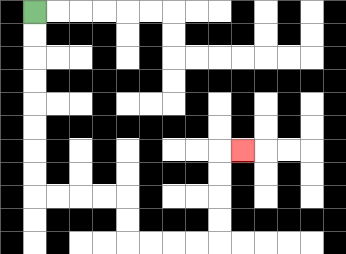{'start': '[1, 0]', 'end': '[10, 6]', 'path_directions': 'D,D,D,D,D,D,D,D,R,R,R,R,D,D,R,R,R,R,U,U,U,U,R', 'path_coordinates': '[[1, 0], [1, 1], [1, 2], [1, 3], [1, 4], [1, 5], [1, 6], [1, 7], [1, 8], [2, 8], [3, 8], [4, 8], [5, 8], [5, 9], [5, 10], [6, 10], [7, 10], [8, 10], [9, 10], [9, 9], [9, 8], [9, 7], [9, 6], [10, 6]]'}